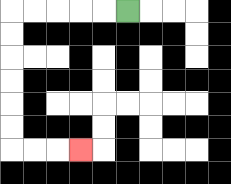{'start': '[5, 0]', 'end': '[3, 6]', 'path_directions': 'L,L,L,L,L,D,D,D,D,D,D,R,R,R', 'path_coordinates': '[[5, 0], [4, 0], [3, 0], [2, 0], [1, 0], [0, 0], [0, 1], [0, 2], [0, 3], [0, 4], [0, 5], [0, 6], [1, 6], [2, 6], [3, 6]]'}